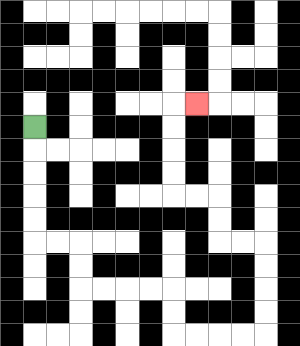{'start': '[1, 5]', 'end': '[8, 4]', 'path_directions': 'D,D,D,D,D,R,R,D,D,R,R,R,R,D,D,R,R,R,R,U,U,U,U,L,L,U,U,L,L,U,U,U,U,R', 'path_coordinates': '[[1, 5], [1, 6], [1, 7], [1, 8], [1, 9], [1, 10], [2, 10], [3, 10], [3, 11], [3, 12], [4, 12], [5, 12], [6, 12], [7, 12], [7, 13], [7, 14], [8, 14], [9, 14], [10, 14], [11, 14], [11, 13], [11, 12], [11, 11], [11, 10], [10, 10], [9, 10], [9, 9], [9, 8], [8, 8], [7, 8], [7, 7], [7, 6], [7, 5], [7, 4], [8, 4]]'}